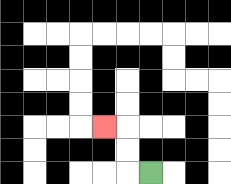{'start': '[6, 7]', 'end': '[4, 5]', 'path_directions': 'L,U,U,L', 'path_coordinates': '[[6, 7], [5, 7], [5, 6], [5, 5], [4, 5]]'}